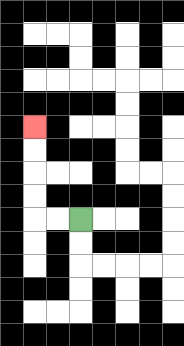{'start': '[3, 9]', 'end': '[1, 5]', 'path_directions': 'L,L,U,U,U,U', 'path_coordinates': '[[3, 9], [2, 9], [1, 9], [1, 8], [1, 7], [1, 6], [1, 5]]'}